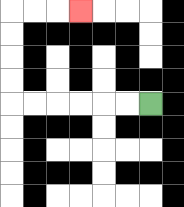{'start': '[6, 4]', 'end': '[3, 0]', 'path_directions': 'L,L,L,L,L,L,U,U,U,U,R,R,R', 'path_coordinates': '[[6, 4], [5, 4], [4, 4], [3, 4], [2, 4], [1, 4], [0, 4], [0, 3], [0, 2], [0, 1], [0, 0], [1, 0], [2, 0], [3, 0]]'}